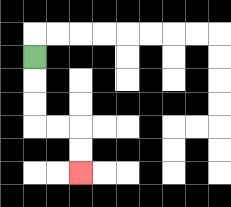{'start': '[1, 2]', 'end': '[3, 7]', 'path_directions': 'D,D,D,R,R,D,D', 'path_coordinates': '[[1, 2], [1, 3], [1, 4], [1, 5], [2, 5], [3, 5], [3, 6], [3, 7]]'}